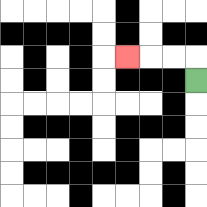{'start': '[8, 3]', 'end': '[5, 2]', 'path_directions': 'U,L,L,L', 'path_coordinates': '[[8, 3], [8, 2], [7, 2], [6, 2], [5, 2]]'}